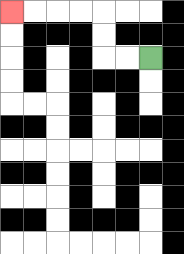{'start': '[6, 2]', 'end': '[0, 0]', 'path_directions': 'L,L,U,U,L,L,L,L', 'path_coordinates': '[[6, 2], [5, 2], [4, 2], [4, 1], [4, 0], [3, 0], [2, 0], [1, 0], [0, 0]]'}